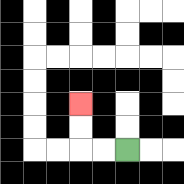{'start': '[5, 6]', 'end': '[3, 4]', 'path_directions': 'L,L,U,U', 'path_coordinates': '[[5, 6], [4, 6], [3, 6], [3, 5], [3, 4]]'}